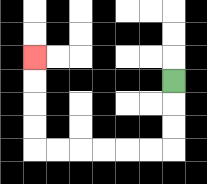{'start': '[7, 3]', 'end': '[1, 2]', 'path_directions': 'D,D,D,L,L,L,L,L,L,U,U,U,U', 'path_coordinates': '[[7, 3], [7, 4], [7, 5], [7, 6], [6, 6], [5, 6], [4, 6], [3, 6], [2, 6], [1, 6], [1, 5], [1, 4], [1, 3], [1, 2]]'}